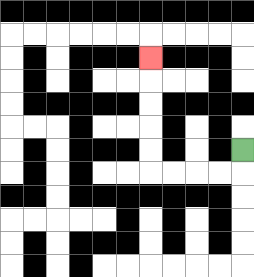{'start': '[10, 6]', 'end': '[6, 2]', 'path_directions': 'D,L,L,L,L,U,U,U,U,U', 'path_coordinates': '[[10, 6], [10, 7], [9, 7], [8, 7], [7, 7], [6, 7], [6, 6], [6, 5], [6, 4], [6, 3], [6, 2]]'}